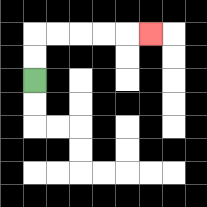{'start': '[1, 3]', 'end': '[6, 1]', 'path_directions': 'U,U,R,R,R,R,R', 'path_coordinates': '[[1, 3], [1, 2], [1, 1], [2, 1], [3, 1], [4, 1], [5, 1], [6, 1]]'}